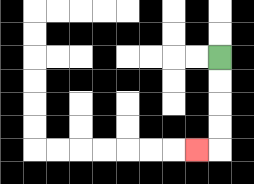{'start': '[9, 2]', 'end': '[8, 6]', 'path_directions': 'D,D,D,D,L', 'path_coordinates': '[[9, 2], [9, 3], [9, 4], [9, 5], [9, 6], [8, 6]]'}